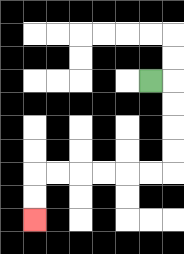{'start': '[6, 3]', 'end': '[1, 9]', 'path_directions': 'R,D,D,D,D,L,L,L,L,L,L,D,D', 'path_coordinates': '[[6, 3], [7, 3], [7, 4], [7, 5], [7, 6], [7, 7], [6, 7], [5, 7], [4, 7], [3, 7], [2, 7], [1, 7], [1, 8], [1, 9]]'}